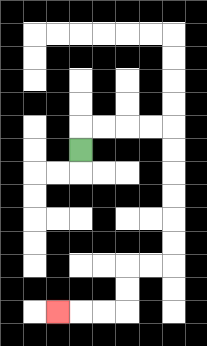{'start': '[3, 6]', 'end': '[2, 13]', 'path_directions': 'U,R,R,R,R,D,D,D,D,D,D,L,L,D,D,L,L,L', 'path_coordinates': '[[3, 6], [3, 5], [4, 5], [5, 5], [6, 5], [7, 5], [7, 6], [7, 7], [7, 8], [7, 9], [7, 10], [7, 11], [6, 11], [5, 11], [5, 12], [5, 13], [4, 13], [3, 13], [2, 13]]'}